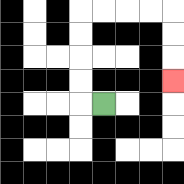{'start': '[4, 4]', 'end': '[7, 3]', 'path_directions': 'L,U,U,U,U,R,R,R,R,D,D,D', 'path_coordinates': '[[4, 4], [3, 4], [3, 3], [3, 2], [3, 1], [3, 0], [4, 0], [5, 0], [6, 0], [7, 0], [7, 1], [7, 2], [7, 3]]'}